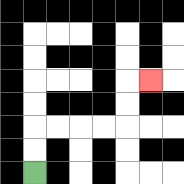{'start': '[1, 7]', 'end': '[6, 3]', 'path_directions': 'U,U,R,R,R,R,U,U,R', 'path_coordinates': '[[1, 7], [1, 6], [1, 5], [2, 5], [3, 5], [4, 5], [5, 5], [5, 4], [5, 3], [6, 3]]'}